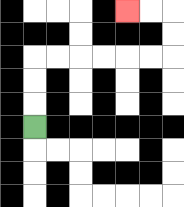{'start': '[1, 5]', 'end': '[5, 0]', 'path_directions': 'U,U,U,R,R,R,R,R,R,U,U,L,L', 'path_coordinates': '[[1, 5], [1, 4], [1, 3], [1, 2], [2, 2], [3, 2], [4, 2], [5, 2], [6, 2], [7, 2], [7, 1], [7, 0], [6, 0], [5, 0]]'}